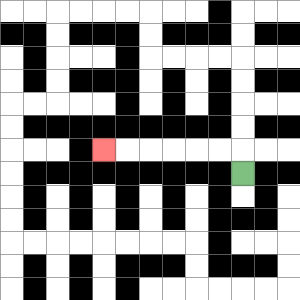{'start': '[10, 7]', 'end': '[4, 6]', 'path_directions': 'U,L,L,L,L,L,L', 'path_coordinates': '[[10, 7], [10, 6], [9, 6], [8, 6], [7, 6], [6, 6], [5, 6], [4, 6]]'}